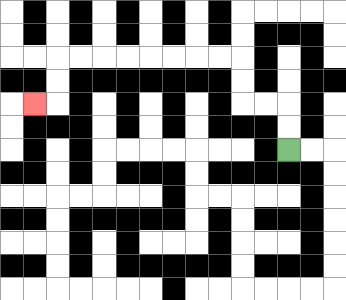{'start': '[12, 6]', 'end': '[1, 4]', 'path_directions': 'U,U,L,L,U,U,L,L,L,L,L,L,L,L,D,D,L', 'path_coordinates': '[[12, 6], [12, 5], [12, 4], [11, 4], [10, 4], [10, 3], [10, 2], [9, 2], [8, 2], [7, 2], [6, 2], [5, 2], [4, 2], [3, 2], [2, 2], [2, 3], [2, 4], [1, 4]]'}